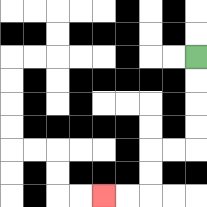{'start': '[8, 2]', 'end': '[4, 8]', 'path_directions': 'D,D,D,D,L,L,D,D,L,L', 'path_coordinates': '[[8, 2], [8, 3], [8, 4], [8, 5], [8, 6], [7, 6], [6, 6], [6, 7], [6, 8], [5, 8], [4, 8]]'}